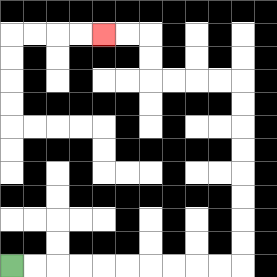{'start': '[0, 11]', 'end': '[4, 1]', 'path_directions': 'R,R,R,R,R,R,R,R,R,R,U,U,U,U,U,U,U,U,L,L,L,L,U,U,L,L', 'path_coordinates': '[[0, 11], [1, 11], [2, 11], [3, 11], [4, 11], [5, 11], [6, 11], [7, 11], [8, 11], [9, 11], [10, 11], [10, 10], [10, 9], [10, 8], [10, 7], [10, 6], [10, 5], [10, 4], [10, 3], [9, 3], [8, 3], [7, 3], [6, 3], [6, 2], [6, 1], [5, 1], [4, 1]]'}